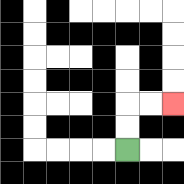{'start': '[5, 6]', 'end': '[7, 4]', 'path_directions': 'U,U,R,R', 'path_coordinates': '[[5, 6], [5, 5], [5, 4], [6, 4], [7, 4]]'}